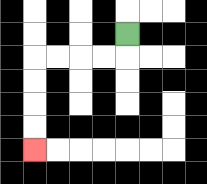{'start': '[5, 1]', 'end': '[1, 6]', 'path_directions': 'D,L,L,L,L,D,D,D,D', 'path_coordinates': '[[5, 1], [5, 2], [4, 2], [3, 2], [2, 2], [1, 2], [1, 3], [1, 4], [1, 5], [1, 6]]'}